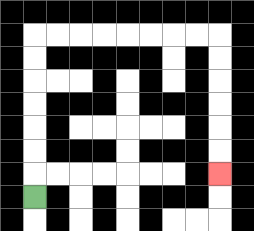{'start': '[1, 8]', 'end': '[9, 7]', 'path_directions': 'U,U,U,U,U,U,U,R,R,R,R,R,R,R,R,D,D,D,D,D,D', 'path_coordinates': '[[1, 8], [1, 7], [1, 6], [1, 5], [1, 4], [1, 3], [1, 2], [1, 1], [2, 1], [3, 1], [4, 1], [5, 1], [6, 1], [7, 1], [8, 1], [9, 1], [9, 2], [9, 3], [9, 4], [9, 5], [9, 6], [9, 7]]'}